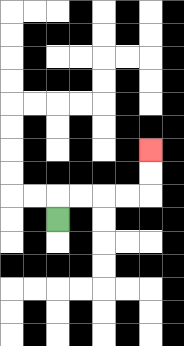{'start': '[2, 9]', 'end': '[6, 6]', 'path_directions': 'U,R,R,R,R,U,U', 'path_coordinates': '[[2, 9], [2, 8], [3, 8], [4, 8], [5, 8], [6, 8], [6, 7], [6, 6]]'}